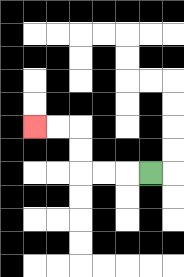{'start': '[6, 7]', 'end': '[1, 5]', 'path_directions': 'L,L,L,U,U,L,L', 'path_coordinates': '[[6, 7], [5, 7], [4, 7], [3, 7], [3, 6], [3, 5], [2, 5], [1, 5]]'}